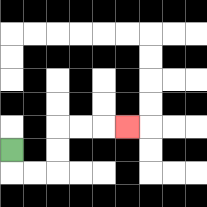{'start': '[0, 6]', 'end': '[5, 5]', 'path_directions': 'D,R,R,U,U,R,R,R', 'path_coordinates': '[[0, 6], [0, 7], [1, 7], [2, 7], [2, 6], [2, 5], [3, 5], [4, 5], [5, 5]]'}